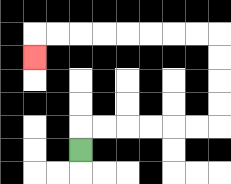{'start': '[3, 6]', 'end': '[1, 2]', 'path_directions': 'U,R,R,R,R,R,R,U,U,U,U,L,L,L,L,L,L,L,L,D', 'path_coordinates': '[[3, 6], [3, 5], [4, 5], [5, 5], [6, 5], [7, 5], [8, 5], [9, 5], [9, 4], [9, 3], [9, 2], [9, 1], [8, 1], [7, 1], [6, 1], [5, 1], [4, 1], [3, 1], [2, 1], [1, 1], [1, 2]]'}